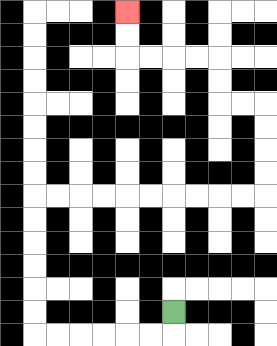{'start': '[7, 13]', 'end': '[5, 0]', 'path_directions': 'D,L,L,L,L,L,L,U,U,U,U,U,U,R,R,R,R,R,R,R,R,R,R,U,U,U,U,L,L,U,U,L,L,L,L,U,U', 'path_coordinates': '[[7, 13], [7, 14], [6, 14], [5, 14], [4, 14], [3, 14], [2, 14], [1, 14], [1, 13], [1, 12], [1, 11], [1, 10], [1, 9], [1, 8], [2, 8], [3, 8], [4, 8], [5, 8], [6, 8], [7, 8], [8, 8], [9, 8], [10, 8], [11, 8], [11, 7], [11, 6], [11, 5], [11, 4], [10, 4], [9, 4], [9, 3], [9, 2], [8, 2], [7, 2], [6, 2], [5, 2], [5, 1], [5, 0]]'}